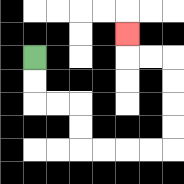{'start': '[1, 2]', 'end': '[5, 1]', 'path_directions': 'D,D,R,R,D,D,R,R,R,R,U,U,U,U,L,L,U', 'path_coordinates': '[[1, 2], [1, 3], [1, 4], [2, 4], [3, 4], [3, 5], [3, 6], [4, 6], [5, 6], [6, 6], [7, 6], [7, 5], [7, 4], [7, 3], [7, 2], [6, 2], [5, 2], [5, 1]]'}